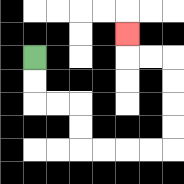{'start': '[1, 2]', 'end': '[5, 1]', 'path_directions': 'D,D,R,R,D,D,R,R,R,R,U,U,U,U,L,L,U', 'path_coordinates': '[[1, 2], [1, 3], [1, 4], [2, 4], [3, 4], [3, 5], [3, 6], [4, 6], [5, 6], [6, 6], [7, 6], [7, 5], [7, 4], [7, 3], [7, 2], [6, 2], [5, 2], [5, 1]]'}